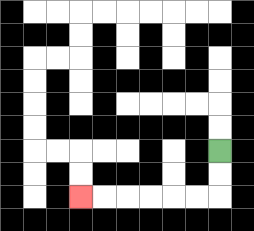{'start': '[9, 6]', 'end': '[3, 8]', 'path_directions': 'D,D,L,L,L,L,L,L', 'path_coordinates': '[[9, 6], [9, 7], [9, 8], [8, 8], [7, 8], [6, 8], [5, 8], [4, 8], [3, 8]]'}